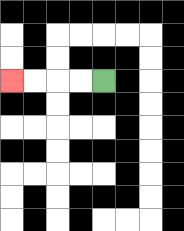{'start': '[4, 3]', 'end': '[0, 3]', 'path_directions': 'L,L,L,L', 'path_coordinates': '[[4, 3], [3, 3], [2, 3], [1, 3], [0, 3]]'}